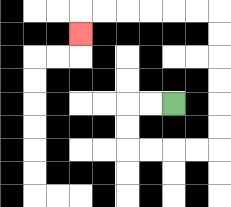{'start': '[7, 4]', 'end': '[3, 1]', 'path_directions': 'L,L,D,D,R,R,R,R,U,U,U,U,U,U,L,L,L,L,L,L,D', 'path_coordinates': '[[7, 4], [6, 4], [5, 4], [5, 5], [5, 6], [6, 6], [7, 6], [8, 6], [9, 6], [9, 5], [9, 4], [9, 3], [9, 2], [9, 1], [9, 0], [8, 0], [7, 0], [6, 0], [5, 0], [4, 0], [3, 0], [3, 1]]'}